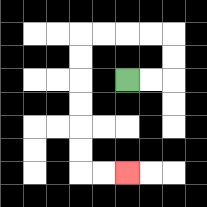{'start': '[5, 3]', 'end': '[5, 7]', 'path_directions': 'R,R,U,U,L,L,L,L,D,D,D,D,D,D,R,R', 'path_coordinates': '[[5, 3], [6, 3], [7, 3], [7, 2], [7, 1], [6, 1], [5, 1], [4, 1], [3, 1], [3, 2], [3, 3], [3, 4], [3, 5], [3, 6], [3, 7], [4, 7], [5, 7]]'}